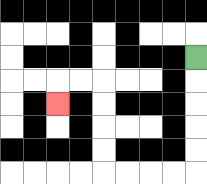{'start': '[8, 2]', 'end': '[2, 4]', 'path_directions': 'D,D,D,D,D,L,L,L,L,U,U,U,U,L,L,D', 'path_coordinates': '[[8, 2], [8, 3], [8, 4], [8, 5], [8, 6], [8, 7], [7, 7], [6, 7], [5, 7], [4, 7], [4, 6], [4, 5], [4, 4], [4, 3], [3, 3], [2, 3], [2, 4]]'}